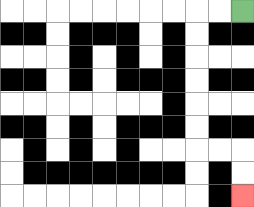{'start': '[10, 0]', 'end': '[10, 8]', 'path_directions': 'L,L,D,D,D,D,D,D,R,R,D,D', 'path_coordinates': '[[10, 0], [9, 0], [8, 0], [8, 1], [8, 2], [8, 3], [8, 4], [8, 5], [8, 6], [9, 6], [10, 6], [10, 7], [10, 8]]'}